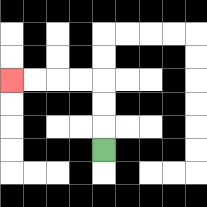{'start': '[4, 6]', 'end': '[0, 3]', 'path_directions': 'U,U,U,L,L,L,L', 'path_coordinates': '[[4, 6], [4, 5], [4, 4], [4, 3], [3, 3], [2, 3], [1, 3], [0, 3]]'}